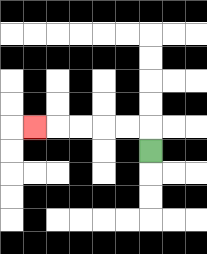{'start': '[6, 6]', 'end': '[1, 5]', 'path_directions': 'U,L,L,L,L,L', 'path_coordinates': '[[6, 6], [6, 5], [5, 5], [4, 5], [3, 5], [2, 5], [1, 5]]'}